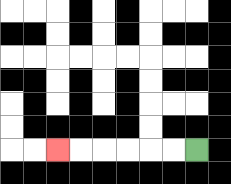{'start': '[8, 6]', 'end': '[2, 6]', 'path_directions': 'L,L,L,L,L,L', 'path_coordinates': '[[8, 6], [7, 6], [6, 6], [5, 6], [4, 6], [3, 6], [2, 6]]'}